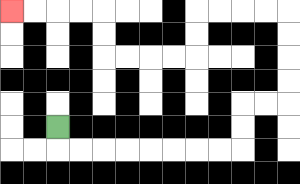{'start': '[2, 5]', 'end': '[0, 0]', 'path_directions': 'D,R,R,R,R,R,R,R,R,U,U,R,R,U,U,U,U,L,L,L,L,D,D,L,L,L,L,U,U,L,L,L,L', 'path_coordinates': '[[2, 5], [2, 6], [3, 6], [4, 6], [5, 6], [6, 6], [7, 6], [8, 6], [9, 6], [10, 6], [10, 5], [10, 4], [11, 4], [12, 4], [12, 3], [12, 2], [12, 1], [12, 0], [11, 0], [10, 0], [9, 0], [8, 0], [8, 1], [8, 2], [7, 2], [6, 2], [5, 2], [4, 2], [4, 1], [4, 0], [3, 0], [2, 0], [1, 0], [0, 0]]'}